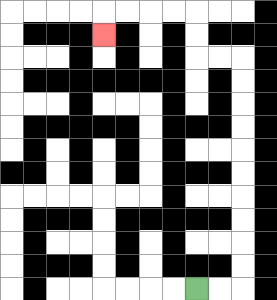{'start': '[8, 12]', 'end': '[4, 1]', 'path_directions': 'R,R,U,U,U,U,U,U,U,U,U,U,L,L,U,U,L,L,L,L,D', 'path_coordinates': '[[8, 12], [9, 12], [10, 12], [10, 11], [10, 10], [10, 9], [10, 8], [10, 7], [10, 6], [10, 5], [10, 4], [10, 3], [10, 2], [9, 2], [8, 2], [8, 1], [8, 0], [7, 0], [6, 0], [5, 0], [4, 0], [4, 1]]'}